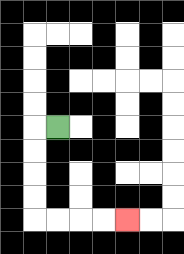{'start': '[2, 5]', 'end': '[5, 9]', 'path_directions': 'L,D,D,D,D,R,R,R,R', 'path_coordinates': '[[2, 5], [1, 5], [1, 6], [1, 7], [1, 8], [1, 9], [2, 9], [3, 9], [4, 9], [5, 9]]'}